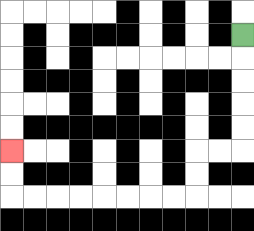{'start': '[10, 1]', 'end': '[0, 6]', 'path_directions': 'D,D,D,D,D,L,L,D,D,L,L,L,L,L,L,L,L,U,U', 'path_coordinates': '[[10, 1], [10, 2], [10, 3], [10, 4], [10, 5], [10, 6], [9, 6], [8, 6], [8, 7], [8, 8], [7, 8], [6, 8], [5, 8], [4, 8], [3, 8], [2, 8], [1, 8], [0, 8], [0, 7], [0, 6]]'}